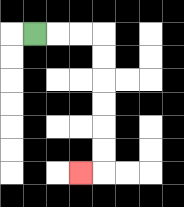{'start': '[1, 1]', 'end': '[3, 7]', 'path_directions': 'R,R,R,D,D,D,D,D,D,L', 'path_coordinates': '[[1, 1], [2, 1], [3, 1], [4, 1], [4, 2], [4, 3], [4, 4], [4, 5], [4, 6], [4, 7], [3, 7]]'}